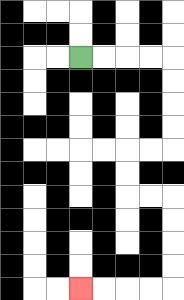{'start': '[3, 2]', 'end': '[3, 12]', 'path_directions': 'R,R,R,R,D,D,D,D,L,L,D,D,R,R,D,D,D,D,L,L,L,L', 'path_coordinates': '[[3, 2], [4, 2], [5, 2], [6, 2], [7, 2], [7, 3], [7, 4], [7, 5], [7, 6], [6, 6], [5, 6], [5, 7], [5, 8], [6, 8], [7, 8], [7, 9], [7, 10], [7, 11], [7, 12], [6, 12], [5, 12], [4, 12], [3, 12]]'}